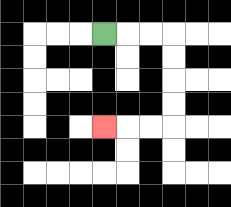{'start': '[4, 1]', 'end': '[4, 5]', 'path_directions': 'R,R,R,D,D,D,D,L,L,L', 'path_coordinates': '[[4, 1], [5, 1], [6, 1], [7, 1], [7, 2], [7, 3], [7, 4], [7, 5], [6, 5], [5, 5], [4, 5]]'}